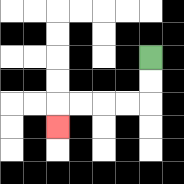{'start': '[6, 2]', 'end': '[2, 5]', 'path_directions': 'D,D,L,L,L,L,D', 'path_coordinates': '[[6, 2], [6, 3], [6, 4], [5, 4], [4, 4], [3, 4], [2, 4], [2, 5]]'}